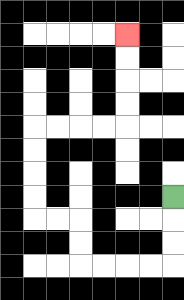{'start': '[7, 8]', 'end': '[5, 1]', 'path_directions': 'D,D,D,L,L,L,L,U,U,L,L,U,U,U,U,R,R,R,R,U,U,U,U', 'path_coordinates': '[[7, 8], [7, 9], [7, 10], [7, 11], [6, 11], [5, 11], [4, 11], [3, 11], [3, 10], [3, 9], [2, 9], [1, 9], [1, 8], [1, 7], [1, 6], [1, 5], [2, 5], [3, 5], [4, 5], [5, 5], [5, 4], [5, 3], [5, 2], [5, 1]]'}